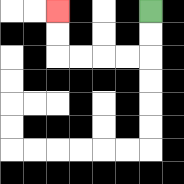{'start': '[6, 0]', 'end': '[2, 0]', 'path_directions': 'D,D,L,L,L,L,U,U', 'path_coordinates': '[[6, 0], [6, 1], [6, 2], [5, 2], [4, 2], [3, 2], [2, 2], [2, 1], [2, 0]]'}